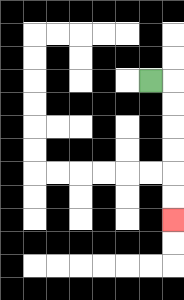{'start': '[6, 3]', 'end': '[7, 9]', 'path_directions': 'R,D,D,D,D,D,D', 'path_coordinates': '[[6, 3], [7, 3], [7, 4], [7, 5], [7, 6], [7, 7], [7, 8], [7, 9]]'}